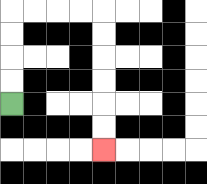{'start': '[0, 4]', 'end': '[4, 6]', 'path_directions': 'U,U,U,U,R,R,R,R,D,D,D,D,D,D', 'path_coordinates': '[[0, 4], [0, 3], [0, 2], [0, 1], [0, 0], [1, 0], [2, 0], [3, 0], [4, 0], [4, 1], [4, 2], [4, 3], [4, 4], [4, 5], [4, 6]]'}